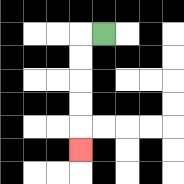{'start': '[4, 1]', 'end': '[3, 6]', 'path_directions': 'L,D,D,D,D,D', 'path_coordinates': '[[4, 1], [3, 1], [3, 2], [3, 3], [3, 4], [3, 5], [3, 6]]'}